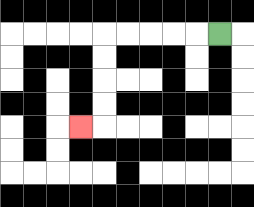{'start': '[9, 1]', 'end': '[3, 5]', 'path_directions': 'L,L,L,L,L,D,D,D,D,L', 'path_coordinates': '[[9, 1], [8, 1], [7, 1], [6, 1], [5, 1], [4, 1], [4, 2], [4, 3], [4, 4], [4, 5], [3, 5]]'}